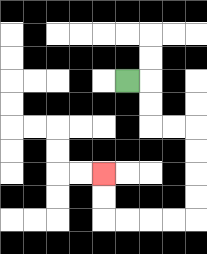{'start': '[5, 3]', 'end': '[4, 7]', 'path_directions': 'R,D,D,R,R,D,D,D,D,L,L,L,L,U,U', 'path_coordinates': '[[5, 3], [6, 3], [6, 4], [6, 5], [7, 5], [8, 5], [8, 6], [8, 7], [8, 8], [8, 9], [7, 9], [6, 9], [5, 9], [4, 9], [4, 8], [4, 7]]'}